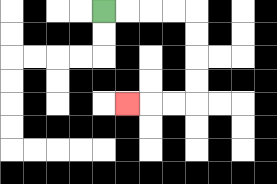{'start': '[4, 0]', 'end': '[5, 4]', 'path_directions': 'R,R,R,R,D,D,D,D,L,L,L', 'path_coordinates': '[[4, 0], [5, 0], [6, 0], [7, 0], [8, 0], [8, 1], [8, 2], [8, 3], [8, 4], [7, 4], [6, 4], [5, 4]]'}